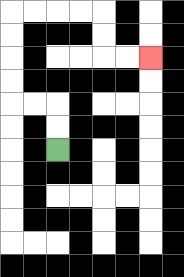{'start': '[2, 6]', 'end': '[6, 2]', 'path_directions': 'U,U,L,L,U,U,U,U,R,R,R,R,D,D,R,R', 'path_coordinates': '[[2, 6], [2, 5], [2, 4], [1, 4], [0, 4], [0, 3], [0, 2], [0, 1], [0, 0], [1, 0], [2, 0], [3, 0], [4, 0], [4, 1], [4, 2], [5, 2], [6, 2]]'}